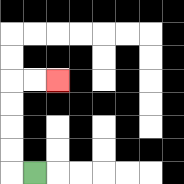{'start': '[1, 7]', 'end': '[2, 3]', 'path_directions': 'L,U,U,U,U,R,R', 'path_coordinates': '[[1, 7], [0, 7], [0, 6], [0, 5], [0, 4], [0, 3], [1, 3], [2, 3]]'}